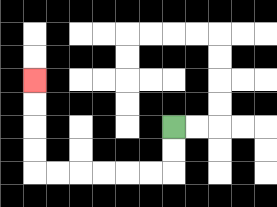{'start': '[7, 5]', 'end': '[1, 3]', 'path_directions': 'D,D,L,L,L,L,L,L,U,U,U,U', 'path_coordinates': '[[7, 5], [7, 6], [7, 7], [6, 7], [5, 7], [4, 7], [3, 7], [2, 7], [1, 7], [1, 6], [1, 5], [1, 4], [1, 3]]'}